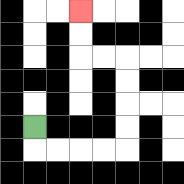{'start': '[1, 5]', 'end': '[3, 0]', 'path_directions': 'D,R,R,R,R,U,U,U,U,L,L,U,U', 'path_coordinates': '[[1, 5], [1, 6], [2, 6], [3, 6], [4, 6], [5, 6], [5, 5], [5, 4], [5, 3], [5, 2], [4, 2], [3, 2], [3, 1], [3, 0]]'}